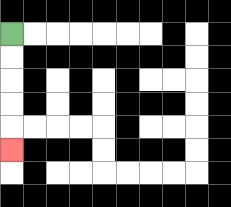{'start': '[0, 1]', 'end': '[0, 6]', 'path_directions': 'D,D,D,D,D', 'path_coordinates': '[[0, 1], [0, 2], [0, 3], [0, 4], [0, 5], [0, 6]]'}